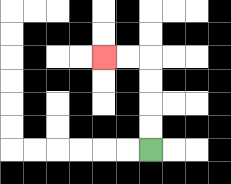{'start': '[6, 6]', 'end': '[4, 2]', 'path_directions': 'U,U,U,U,L,L', 'path_coordinates': '[[6, 6], [6, 5], [6, 4], [6, 3], [6, 2], [5, 2], [4, 2]]'}